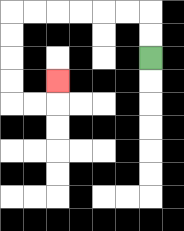{'start': '[6, 2]', 'end': '[2, 3]', 'path_directions': 'U,U,L,L,L,L,L,L,D,D,D,D,R,R,U', 'path_coordinates': '[[6, 2], [6, 1], [6, 0], [5, 0], [4, 0], [3, 0], [2, 0], [1, 0], [0, 0], [0, 1], [0, 2], [0, 3], [0, 4], [1, 4], [2, 4], [2, 3]]'}